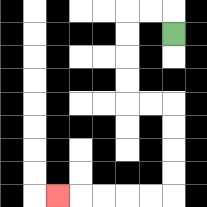{'start': '[7, 1]', 'end': '[2, 8]', 'path_directions': 'U,L,L,D,D,D,D,R,R,D,D,D,D,L,L,L,L,L', 'path_coordinates': '[[7, 1], [7, 0], [6, 0], [5, 0], [5, 1], [5, 2], [5, 3], [5, 4], [6, 4], [7, 4], [7, 5], [7, 6], [7, 7], [7, 8], [6, 8], [5, 8], [4, 8], [3, 8], [2, 8]]'}